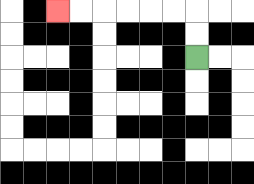{'start': '[8, 2]', 'end': '[2, 0]', 'path_directions': 'U,U,L,L,L,L,L,L', 'path_coordinates': '[[8, 2], [8, 1], [8, 0], [7, 0], [6, 0], [5, 0], [4, 0], [3, 0], [2, 0]]'}